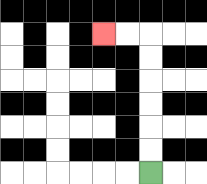{'start': '[6, 7]', 'end': '[4, 1]', 'path_directions': 'U,U,U,U,U,U,L,L', 'path_coordinates': '[[6, 7], [6, 6], [6, 5], [6, 4], [6, 3], [6, 2], [6, 1], [5, 1], [4, 1]]'}